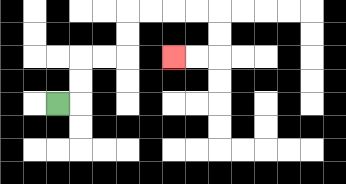{'start': '[2, 4]', 'end': '[7, 2]', 'path_directions': 'R,U,U,R,R,U,U,R,R,R,R,D,D,L,L', 'path_coordinates': '[[2, 4], [3, 4], [3, 3], [3, 2], [4, 2], [5, 2], [5, 1], [5, 0], [6, 0], [7, 0], [8, 0], [9, 0], [9, 1], [9, 2], [8, 2], [7, 2]]'}